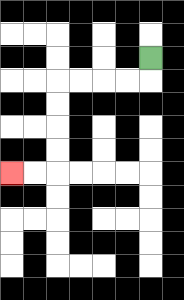{'start': '[6, 2]', 'end': '[0, 7]', 'path_directions': 'D,L,L,L,L,D,D,D,D,L,L', 'path_coordinates': '[[6, 2], [6, 3], [5, 3], [4, 3], [3, 3], [2, 3], [2, 4], [2, 5], [2, 6], [2, 7], [1, 7], [0, 7]]'}